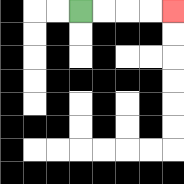{'start': '[3, 0]', 'end': '[7, 0]', 'path_directions': 'R,R,R,R', 'path_coordinates': '[[3, 0], [4, 0], [5, 0], [6, 0], [7, 0]]'}